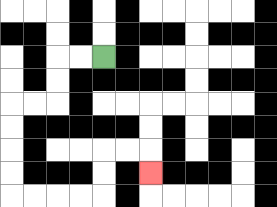{'start': '[4, 2]', 'end': '[6, 7]', 'path_directions': 'L,L,D,D,L,L,D,D,D,D,R,R,R,R,U,U,R,R,D', 'path_coordinates': '[[4, 2], [3, 2], [2, 2], [2, 3], [2, 4], [1, 4], [0, 4], [0, 5], [0, 6], [0, 7], [0, 8], [1, 8], [2, 8], [3, 8], [4, 8], [4, 7], [4, 6], [5, 6], [6, 6], [6, 7]]'}